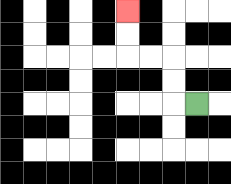{'start': '[8, 4]', 'end': '[5, 0]', 'path_directions': 'L,U,U,L,L,U,U', 'path_coordinates': '[[8, 4], [7, 4], [7, 3], [7, 2], [6, 2], [5, 2], [5, 1], [5, 0]]'}